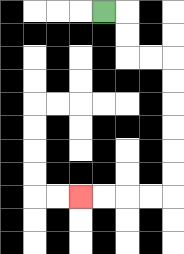{'start': '[4, 0]', 'end': '[3, 8]', 'path_directions': 'R,D,D,R,R,D,D,D,D,D,D,L,L,L,L', 'path_coordinates': '[[4, 0], [5, 0], [5, 1], [5, 2], [6, 2], [7, 2], [7, 3], [7, 4], [7, 5], [7, 6], [7, 7], [7, 8], [6, 8], [5, 8], [4, 8], [3, 8]]'}